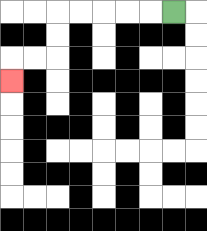{'start': '[7, 0]', 'end': '[0, 3]', 'path_directions': 'L,L,L,L,L,D,D,L,L,D', 'path_coordinates': '[[7, 0], [6, 0], [5, 0], [4, 0], [3, 0], [2, 0], [2, 1], [2, 2], [1, 2], [0, 2], [0, 3]]'}